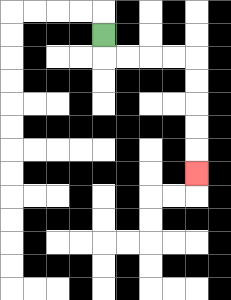{'start': '[4, 1]', 'end': '[8, 7]', 'path_directions': 'D,R,R,R,R,D,D,D,D,D', 'path_coordinates': '[[4, 1], [4, 2], [5, 2], [6, 2], [7, 2], [8, 2], [8, 3], [8, 4], [8, 5], [8, 6], [8, 7]]'}